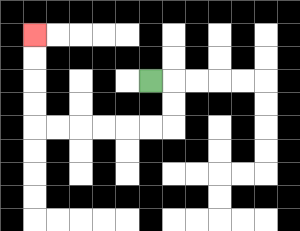{'start': '[6, 3]', 'end': '[1, 1]', 'path_directions': 'R,D,D,L,L,L,L,L,L,U,U,U,U', 'path_coordinates': '[[6, 3], [7, 3], [7, 4], [7, 5], [6, 5], [5, 5], [4, 5], [3, 5], [2, 5], [1, 5], [1, 4], [1, 3], [1, 2], [1, 1]]'}